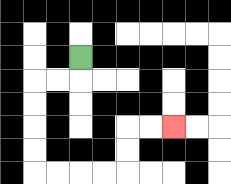{'start': '[3, 2]', 'end': '[7, 5]', 'path_directions': 'D,L,L,D,D,D,D,R,R,R,R,U,U,R,R', 'path_coordinates': '[[3, 2], [3, 3], [2, 3], [1, 3], [1, 4], [1, 5], [1, 6], [1, 7], [2, 7], [3, 7], [4, 7], [5, 7], [5, 6], [5, 5], [6, 5], [7, 5]]'}